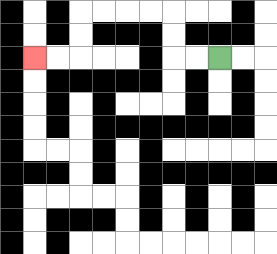{'start': '[9, 2]', 'end': '[1, 2]', 'path_directions': 'L,L,U,U,L,L,L,L,D,D,L,L', 'path_coordinates': '[[9, 2], [8, 2], [7, 2], [7, 1], [7, 0], [6, 0], [5, 0], [4, 0], [3, 0], [3, 1], [3, 2], [2, 2], [1, 2]]'}